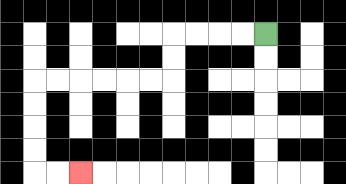{'start': '[11, 1]', 'end': '[3, 7]', 'path_directions': 'L,L,L,L,D,D,L,L,L,L,L,L,D,D,D,D,R,R', 'path_coordinates': '[[11, 1], [10, 1], [9, 1], [8, 1], [7, 1], [7, 2], [7, 3], [6, 3], [5, 3], [4, 3], [3, 3], [2, 3], [1, 3], [1, 4], [1, 5], [1, 6], [1, 7], [2, 7], [3, 7]]'}